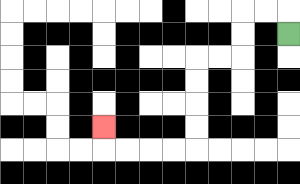{'start': '[12, 1]', 'end': '[4, 5]', 'path_directions': 'U,L,L,D,D,L,L,D,D,D,D,L,L,L,L,U', 'path_coordinates': '[[12, 1], [12, 0], [11, 0], [10, 0], [10, 1], [10, 2], [9, 2], [8, 2], [8, 3], [8, 4], [8, 5], [8, 6], [7, 6], [6, 6], [5, 6], [4, 6], [4, 5]]'}